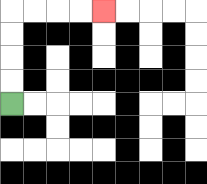{'start': '[0, 4]', 'end': '[4, 0]', 'path_directions': 'U,U,U,U,R,R,R,R', 'path_coordinates': '[[0, 4], [0, 3], [0, 2], [0, 1], [0, 0], [1, 0], [2, 0], [3, 0], [4, 0]]'}